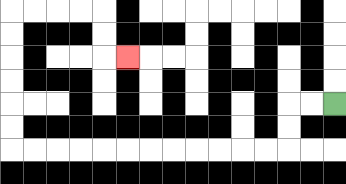{'start': '[14, 4]', 'end': '[5, 2]', 'path_directions': 'L,L,D,D,L,L,L,L,L,L,L,L,L,L,L,L,U,U,U,U,U,U,R,R,R,R,D,D,R', 'path_coordinates': '[[14, 4], [13, 4], [12, 4], [12, 5], [12, 6], [11, 6], [10, 6], [9, 6], [8, 6], [7, 6], [6, 6], [5, 6], [4, 6], [3, 6], [2, 6], [1, 6], [0, 6], [0, 5], [0, 4], [0, 3], [0, 2], [0, 1], [0, 0], [1, 0], [2, 0], [3, 0], [4, 0], [4, 1], [4, 2], [5, 2]]'}